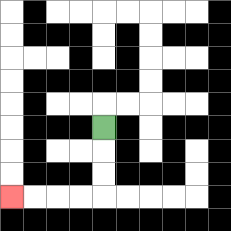{'start': '[4, 5]', 'end': '[0, 8]', 'path_directions': 'D,D,D,L,L,L,L', 'path_coordinates': '[[4, 5], [4, 6], [4, 7], [4, 8], [3, 8], [2, 8], [1, 8], [0, 8]]'}